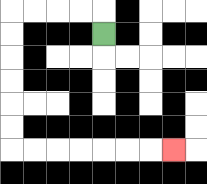{'start': '[4, 1]', 'end': '[7, 6]', 'path_directions': 'U,L,L,L,L,D,D,D,D,D,D,R,R,R,R,R,R,R', 'path_coordinates': '[[4, 1], [4, 0], [3, 0], [2, 0], [1, 0], [0, 0], [0, 1], [0, 2], [0, 3], [0, 4], [0, 5], [0, 6], [1, 6], [2, 6], [3, 6], [4, 6], [5, 6], [6, 6], [7, 6]]'}